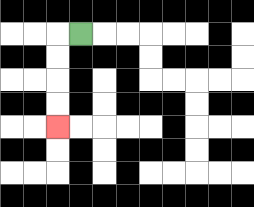{'start': '[3, 1]', 'end': '[2, 5]', 'path_directions': 'L,D,D,D,D', 'path_coordinates': '[[3, 1], [2, 1], [2, 2], [2, 3], [2, 4], [2, 5]]'}